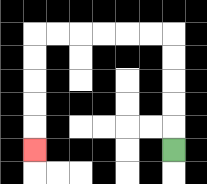{'start': '[7, 6]', 'end': '[1, 6]', 'path_directions': 'U,U,U,U,U,L,L,L,L,L,L,D,D,D,D,D', 'path_coordinates': '[[7, 6], [7, 5], [7, 4], [7, 3], [7, 2], [7, 1], [6, 1], [5, 1], [4, 1], [3, 1], [2, 1], [1, 1], [1, 2], [1, 3], [1, 4], [1, 5], [1, 6]]'}